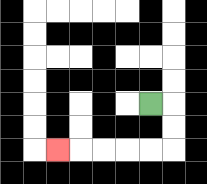{'start': '[6, 4]', 'end': '[2, 6]', 'path_directions': 'R,D,D,L,L,L,L,L', 'path_coordinates': '[[6, 4], [7, 4], [7, 5], [7, 6], [6, 6], [5, 6], [4, 6], [3, 6], [2, 6]]'}